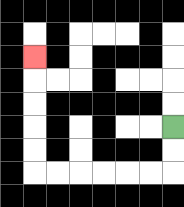{'start': '[7, 5]', 'end': '[1, 2]', 'path_directions': 'D,D,L,L,L,L,L,L,U,U,U,U,U', 'path_coordinates': '[[7, 5], [7, 6], [7, 7], [6, 7], [5, 7], [4, 7], [3, 7], [2, 7], [1, 7], [1, 6], [1, 5], [1, 4], [1, 3], [1, 2]]'}